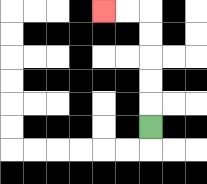{'start': '[6, 5]', 'end': '[4, 0]', 'path_directions': 'U,U,U,U,U,L,L', 'path_coordinates': '[[6, 5], [6, 4], [6, 3], [6, 2], [6, 1], [6, 0], [5, 0], [4, 0]]'}